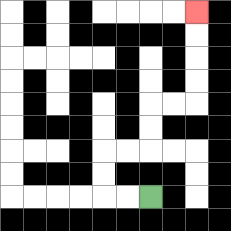{'start': '[6, 8]', 'end': '[8, 0]', 'path_directions': 'L,L,U,U,R,R,U,U,R,R,U,U,U,U', 'path_coordinates': '[[6, 8], [5, 8], [4, 8], [4, 7], [4, 6], [5, 6], [6, 6], [6, 5], [6, 4], [7, 4], [8, 4], [8, 3], [8, 2], [8, 1], [8, 0]]'}